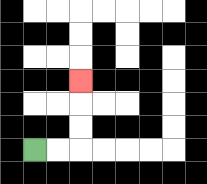{'start': '[1, 6]', 'end': '[3, 3]', 'path_directions': 'R,R,U,U,U', 'path_coordinates': '[[1, 6], [2, 6], [3, 6], [3, 5], [3, 4], [3, 3]]'}